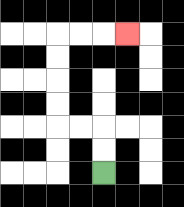{'start': '[4, 7]', 'end': '[5, 1]', 'path_directions': 'U,U,L,L,U,U,U,U,R,R,R', 'path_coordinates': '[[4, 7], [4, 6], [4, 5], [3, 5], [2, 5], [2, 4], [2, 3], [2, 2], [2, 1], [3, 1], [4, 1], [5, 1]]'}